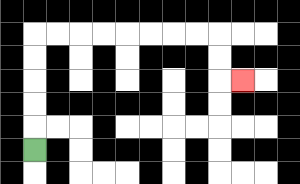{'start': '[1, 6]', 'end': '[10, 3]', 'path_directions': 'U,U,U,U,U,R,R,R,R,R,R,R,R,D,D,R', 'path_coordinates': '[[1, 6], [1, 5], [1, 4], [1, 3], [1, 2], [1, 1], [2, 1], [3, 1], [4, 1], [5, 1], [6, 1], [7, 1], [8, 1], [9, 1], [9, 2], [9, 3], [10, 3]]'}